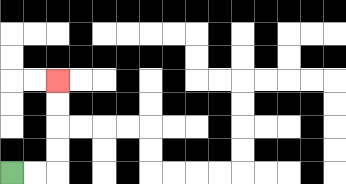{'start': '[0, 7]', 'end': '[2, 3]', 'path_directions': 'R,R,U,U,U,U', 'path_coordinates': '[[0, 7], [1, 7], [2, 7], [2, 6], [2, 5], [2, 4], [2, 3]]'}